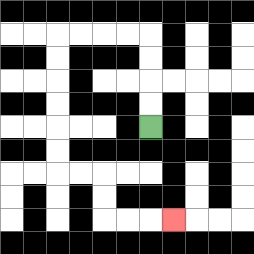{'start': '[6, 5]', 'end': '[7, 9]', 'path_directions': 'U,U,U,U,L,L,L,L,D,D,D,D,D,D,R,R,D,D,R,R,R', 'path_coordinates': '[[6, 5], [6, 4], [6, 3], [6, 2], [6, 1], [5, 1], [4, 1], [3, 1], [2, 1], [2, 2], [2, 3], [2, 4], [2, 5], [2, 6], [2, 7], [3, 7], [4, 7], [4, 8], [4, 9], [5, 9], [6, 9], [7, 9]]'}